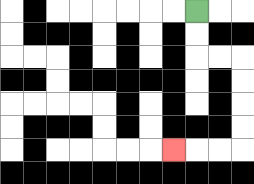{'start': '[8, 0]', 'end': '[7, 6]', 'path_directions': 'D,D,R,R,D,D,D,D,L,L,L', 'path_coordinates': '[[8, 0], [8, 1], [8, 2], [9, 2], [10, 2], [10, 3], [10, 4], [10, 5], [10, 6], [9, 6], [8, 6], [7, 6]]'}